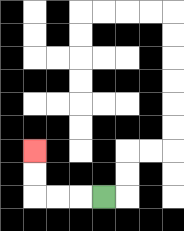{'start': '[4, 8]', 'end': '[1, 6]', 'path_directions': 'L,L,L,U,U', 'path_coordinates': '[[4, 8], [3, 8], [2, 8], [1, 8], [1, 7], [1, 6]]'}